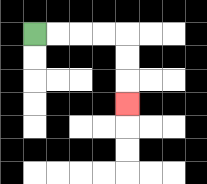{'start': '[1, 1]', 'end': '[5, 4]', 'path_directions': 'R,R,R,R,D,D,D', 'path_coordinates': '[[1, 1], [2, 1], [3, 1], [4, 1], [5, 1], [5, 2], [5, 3], [5, 4]]'}